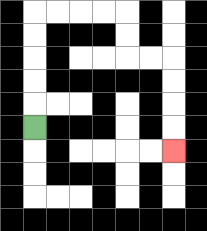{'start': '[1, 5]', 'end': '[7, 6]', 'path_directions': 'U,U,U,U,U,R,R,R,R,D,D,R,R,D,D,D,D', 'path_coordinates': '[[1, 5], [1, 4], [1, 3], [1, 2], [1, 1], [1, 0], [2, 0], [3, 0], [4, 0], [5, 0], [5, 1], [5, 2], [6, 2], [7, 2], [7, 3], [7, 4], [7, 5], [7, 6]]'}